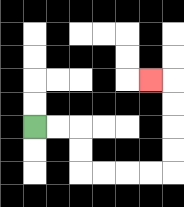{'start': '[1, 5]', 'end': '[6, 3]', 'path_directions': 'R,R,D,D,R,R,R,R,U,U,U,U,L', 'path_coordinates': '[[1, 5], [2, 5], [3, 5], [3, 6], [3, 7], [4, 7], [5, 7], [6, 7], [7, 7], [7, 6], [7, 5], [7, 4], [7, 3], [6, 3]]'}